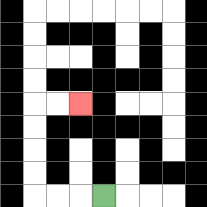{'start': '[4, 8]', 'end': '[3, 4]', 'path_directions': 'L,L,L,U,U,U,U,R,R', 'path_coordinates': '[[4, 8], [3, 8], [2, 8], [1, 8], [1, 7], [1, 6], [1, 5], [1, 4], [2, 4], [3, 4]]'}